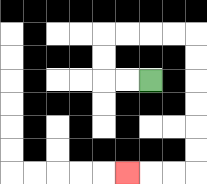{'start': '[6, 3]', 'end': '[5, 7]', 'path_directions': 'L,L,U,U,R,R,R,R,D,D,D,D,D,D,L,L,L', 'path_coordinates': '[[6, 3], [5, 3], [4, 3], [4, 2], [4, 1], [5, 1], [6, 1], [7, 1], [8, 1], [8, 2], [8, 3], [8, 4], [8, 5], [8, 6], [8, 7], [7, 7], [6, 7], [5, 7]]'}